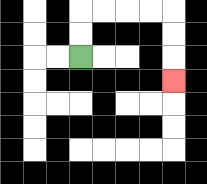{'start': '[3, 2]', 'end': '[7, 3]', 'path_directions': 'U,U,R,R,R,R,D,D,D', 'path_coordinates': '[[3, 2], [3, 1], [3, 0], [4, 0], [5, 0], [6, 0], [7, 0], [7, 1], [7, 2], [7, 3]]'}